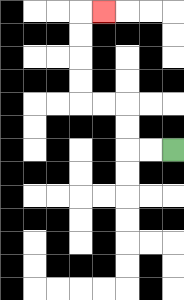{'start': '[7, 6]', 'end': '[4, 0]', 'path_directions': 'L,L,U,U,L,L,U,U,U,U,R', 'path_coordinates': '[[7, 6], [6, 6], [5, 6], [5, 5], [5, 4], [4, 4], [3, 4], [3, 3], [3, 2], [3, 1], [3, 0], [4, 0]]'}